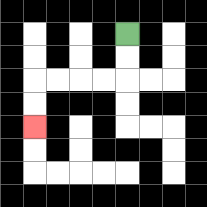{'start': '[5, 1]', 'end': '[1, 5]', 'path_directions': 'D,D,L,L,L,L,D,D', 'path_coordinates': '[[5, 1], [5, 2], [5, 3], [4, 3], [3, 3], [2, 3], [1, 3], [1, 4], [1, 5]]'}